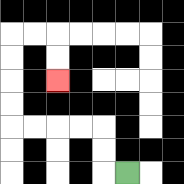{'start': '[5, 7]', 'end': '[2, 3]', 'path_directions': 'L,U,U,L,L,L,L,U,U,U,U,R,R,D,D', 'path_coordinates': '[[5, 7], [4, 7], [4, 6], [4, 5], [3, 5], [2, 5], [1, 5], [0, 5], [0, 4], [0, 3], [0, 2], [0, 1], [1, 1], [2, 1], [2, 2], [2, 3]]'}